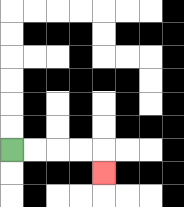{'start': '[0, 6]', 'end': '[4, 7]', 'path_directions': 'R,R,R,R,D', 'path_coordinates': '[[0, 6], [1, 6], [2, 6], [3, 6], [4, 6], [4, 7]]'}